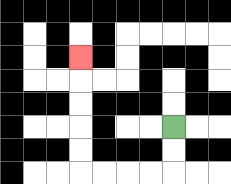{'start': '[7, 5]', 'end': '[3, 2]', 'path_directions': 'D,D,L,L,L,L,U,U,U,U,U', 'path_coordinates': '[[7, 5], [7, 6], [7, 7], [6, 7], [5, 7], [4, 7], [3, 7], [3, 6], [3, 5], [3, 4], [3, 3], [3, 2]]'}